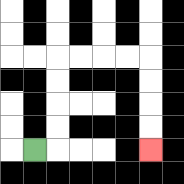{'start': '[1, 6]', 'end': '[6, 6]', 'path_directions': 'R,U,U,U,U,R,R,R,R,D,D,D,D', 'path_coordinates': '[[1, 6], [2, 6], [2, 5], [2, 4], [2, 3], [2, 2], [3, 2], [4, 2], [5, 2], [6, 2], [6, 3], [6, 4], [6, 5], [6, 6]]'}